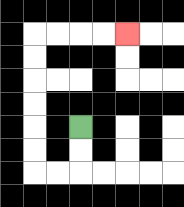{'start': '[3, 5]', 'end': '[5, 1]', 'path_directions': 'D,D,L,L,U,U,U,U,U,U,R,R,R,R', 'path_coordinates': '[[3, 5], [3, 6], [3, 7], [2, 7], [1, 7], [1, 6], [1, 5], [1, 4], [1, 3], [1, 2], [1, 1], [2, 1], [3, 1], [4, 1], [5, 1]]'}